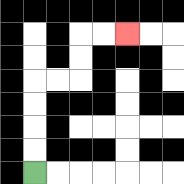{'start': '[1, 7]', 'end': '[5, 1]', 'path_directions': 'U,U,U,U,R,R,U,U,R,R', 'path_coordinates': '[[1, 7], [1, 6], [1, 5], [1, 4], [1, 3], [2, 3], [3, 3], [3, 2], [3, 1], [4, 1], [5, 1]]'}